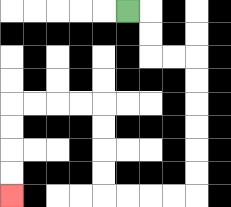{'start': '[5, 0]', 'end': '[0, 8]', 'path_directions': 'R,D,D,R,R,D,D,D,D,D,D,L,L,L,L,U,U,U,U,L,L,L,L,D,D,D,D', 'path_coordinates': '[[5, 0], [6, 0], [6, 1], [6, 2], [7, 2], [8, 2], [8, 3], [8, 4], [8, 5], [8, 6], [8, 7], [8, 8], [7, 8], [6, 8], [5, 8], [4, 8], [4, 7], [4, 6], [4, 5], [4, 4], [3, 4], [2, 4], [1, 4], [0, 4], [0, 5], [0, 6], [0, 7], [0, 8]]'}